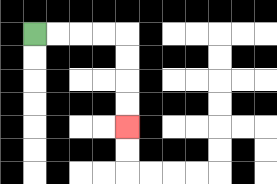{'start': '[1, 1]', 'end': '[5, 5]', 'path_directions': 'R,R,R,R,D,D,D,D', 'path_coordinates': '[[1, 1], [2, 1], [3, 1], [4, 1], [5, 1], [5, 2], [5, 3], [5, 4], [5, 5]]'}